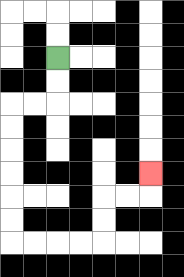{'start': '[2, 2]', 'end': '[6, 7]', 'path_directions': 'D,D,L,L,D,D,D,D,D,D,R,R,R,R,U,U,R,R,U', 'path_coordinates': '[[2, 2], [2, 3], [2, 4], [1, 4], [0, 4], [0, 5], [0, 6], [0, 7], [0, 8], [0, 9], [0, 10], [1, 10], [2, 10], [3, 10], [4, 10], [4, 9], [4, 8], [5, 8], [6, 8], [6, 7]]'}